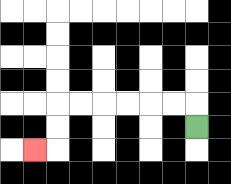{'start': '[8, 5]', 'end': '[1, 6]', 'path_directions': 'U,L,L,L,L,L,L,D,D,L', 'path_coordinates': '[[8, 5], [8, 4], [7, 4], [6, 4], [5, 4], [4, 4], [3, 4], [2, 4], [2, 5], [2, 6], [1, 6]]'}